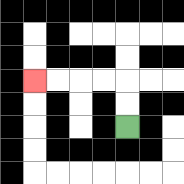{'start': '[5, 5]', 'end': '[1, 3]', 'path_directions': 'U,U,L,L,L,L', 'path_coordinates': '[[5, 5], [5, 4], [5, 3], [4, 3], [3, 3], [2, 3], [1, 3]]'}